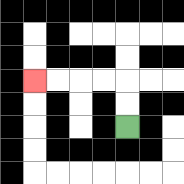{'start': '[5, 5]', 'end': '[1, 3]', 'path_directions': 'U,U,L,L,L,L', 'path_coordinates': '[[5, 5], [5, 4], [5, 3], [4, 3], [3, 3], [2, 3], [1, 3]]'}